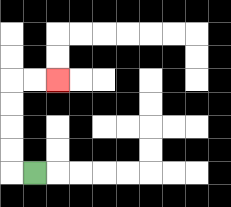{'start': '[1, 7]', 'end': '[2, 3]', 'path_directions': 'L,U,U,U,U,R,R', 'path_coordinates': '[[1, 7], [0, 7], [0, 6], [0, 5], [0, 4], [0, 3], [1, 3], [2, 3]]'}